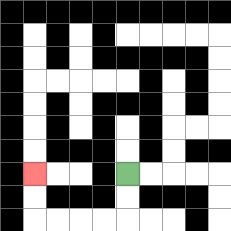{'start': '[5, 7]', 'end': '[1, 7]', 'path_directions': 'D,D,L,L,L,L,U,U', 'path_coordinates': '[[5, 7], [5, 8], [5, 9], [4, 9], [3, 9], [2, 9], [1, 9], [1, 8], [1, 7]]'}